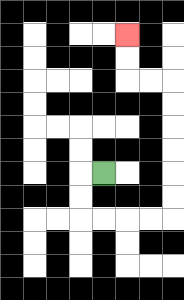{'start': '[4, 7]', 'end': '[5, 1]', 'path_directions': 'L,D,D,R,R,R,R,U,U,U,U,U,U,L,L,U,U', 'path_coordinates': '[[4, 7], [3, 7], [3, 8], [3, 9], [4, 9], [5, 9], [6, 9], [7, 9], [7, 8], [7, 7], [7, 6], [7, 5], [7, 4], [7, 3], [6, 3], [5, 3], [5, 2], [5, 1]]'}